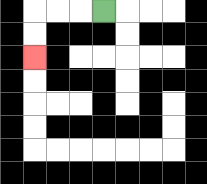{'start': '[4, 0]', 'end': '[1, 2]', 'path_directions': 'L,L,L,D,D', 'path_coordinates': '[[4, 0], [3, 0], [2, 0], [1, 0], [1, 1], [1, 2]]'}